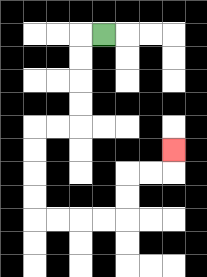{'start': '[4, 1]', 'end': '[7, 6]', 'path_directions': 'L,D,D,D,D,L,L,D,D,D,D,R,R,R,R,U,U,R,R,U', 'path_coordinates': '[[4, 1], [3, 1], [3, 2], [3, 3], [3, 4], [3, 5], [2, 5], [1, 5], [1, 6], [1, 7], [1, 8], [1, 9], [2, 9], [3, 9], [4, 9], [5, 9], [5, 8], [5, 7], [6, 7], [7, 7], [7, 6]]'}